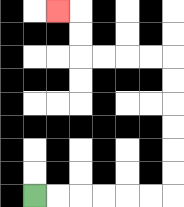{'start': '[1, 8]', 'end': '[2, 0]', 'path_directions': 'R,R,R,R,R,R,U,U,U,U,U,U,L,L,L,L,U,U,L', 'path_coordinates': '[[1, 8], [2, 8], [3, 8], [4, 8], [5, 8], [6, 8], [7, 8], [7, 7], [7, 6], [7, 5], [7, 4], [7, 3], [7, 2], [6, 2], [5, 2], [4, 2], [3, 2], [3, 1], [3, 0], [2, 0]]'}